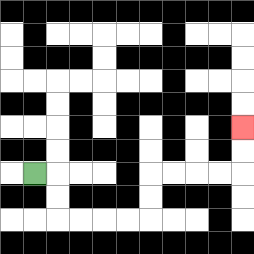{'start': '[1, 7]', 'end': '[10, 5]', 'path_directions': 'R,D,D,R,R,R,R,U,U,R,R,R,R,U,U', 'path_coordinates': '[[1, 7], [2, 7], [2, 8], [2, 9], [3, 9], [4, 9], [5, 9], [6, 9], [6, 8], [6, 7], [7, 7], [8, 7], [9, 7], [10, 7], [10, 6], [10, 5]]'}